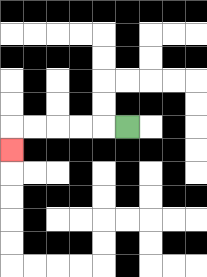{'start': '[5, 5]', 'end': '[0, 6]', 'path_directions': 'L,L,L,L,L,D', 'path_coordinates': '[[5, 5], [4, 5], [3, 5], [2, 5], [1, 5], [0, 5], [0, 6]]'}